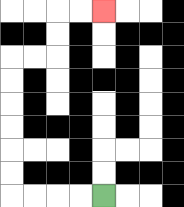{'start': '[4, 8]', 'end': '[4, 0]', 'path_directions': 'L,L,L,L,U,U,U,U,U,U,R,R,U,U,R,R', 'path_coordinates': '[[4, 8], [3, 8], [2, 8], [1, 8], [0, 8], [0, 7], [0, 6], [0, 5], [0, 4], [0, 3], [0, 2], [1, 2], [2, 2], [2, 1], [2, 0], [3, 0], [4, 0]]'}